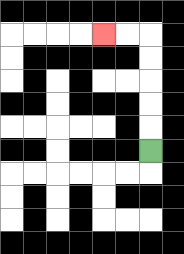{'start': '[6, 6]', 'end': '[4, 1]', 'path_directions': 'U,U,U,U,U,L,L', 'path_coordinates': '[[6, 6], [6, 5], [6, 4], [6, 3], [6, 2], [6, 1], [5, 1], [4, 1]]'}